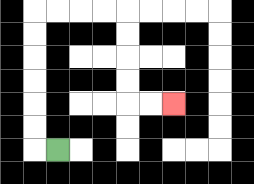{'start': '[2, 6]', 'end': '[7, 4]', 'path_directions': 'L,U,U,U,U,U,U,R,R,R,R,D,D,D,D,R,R', 'path_coordinates': '[[2, 6], [1, 6], [1, 5], [1, 4], [1, 3], [1, 2], [1, 1], [1, 0], [2, 0], [3, 0], [4, 0], [5, 0], [5, 1], [5, 2], [5, 3], [5, 4], [6, 4], [7, 4]]'}